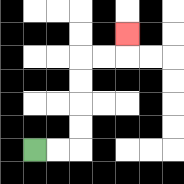{'start': '[1, 6]', 'end': '[5, 1]', 'path_directions': 'R,R,U,U,U,U,R,R,U', 'path_coordinates': '[[1, 6], [2, 6], [3, 6], [3, 5], [3, 4], [3, 3], [3, 2], [4, 2], [5, 2], [5, 1]]'}